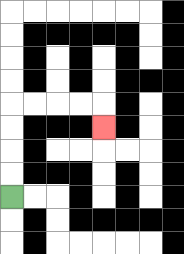{'start': '[0, 8]', 'end': '[4, 5]', 'path_directions': 'U,U,U,U,R,R,R,R,D', 'path_coordinates': '[[0, 8], [0, 7], [0, 6], [0, 5], [0, 4], [1, 4], [2, 4], [3, 4], [4, 4], [4, 5]]'}